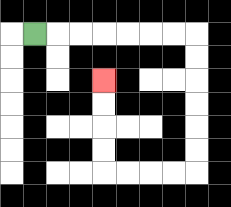{'start': '[1, 1]', 'end': '[4, 3]', 'path_directions': 'R,R,R,R,R,R,R,D,D,D,D,D,D,L,L,L,L,U,U,U,U', 'path_coordinates': '[[1, 1], [2, 1], [3, 1], [4, 1], [5, 1], [6, 1], [7, 1], [8, 1], [8, 2], [8, 3], [8, 4], [8, 5], [8, 6], [8, 7], [7, 7], [6, 7], [5, 7], [4, 7], [4, 6], [4, 5], [4, 4], [4, 3]]'}